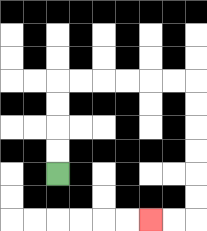{'start': '[2, 7]', 'end': '[6, 9]', 'path_directions': 'U,U,U,U,R,R,R,R,R,R,D,D,D,D,D,D,L,L', 'path_coordinates': '[[2, 7], [2, 6], [2, 5], [2, 4], [2, 3], [3, 3], [4, 3], [5, 3], [6, 3], [7, 3], [8, 3], [8, 4], [8, 5], [8, 6], [8, 7], [8, 8], [8, 9], [7, 9], [6, 9]]'}